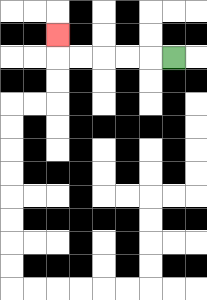{'start': '[7, 2]', 'end': '[2, 1]', 'path_directions': 'L,L,L,L,L,U', 'path_coordinates': '[[7, 2], [6, 2], [5, 2], [4, 2], [3, 2], [2, 2], [2, 1]]'}